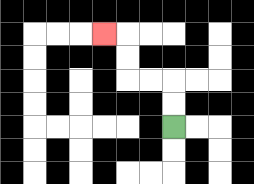{'start': '[7, 5]', 'end': '[4, 1]', 'path_directions': 'U,U,L,L,U,U,L', 'path_coordinates': '[[7, 5], [7, 4], [7, 3], [6, 3], [5, 3], [5, 2], [5, 1], [4, 1]]'}